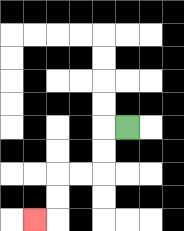{'start': '[5, 5]', 'end': '[1, 9]', 'path_directions': 'L,D,D,L,L,D,D,L', 'path_coordinates': '[[5, 5], [4, 5], [4, 6], [4, 7], [3, 7], [2, 7], [2, 8], [2, 9], [1, 9]]'}